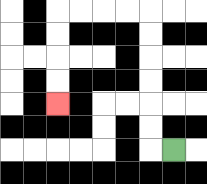{'start': '[7, 6]', 'end': '[2, 4]', 'path_directions': 'L,U,U,U,U,U,U,L,L,L,L,D,D,D,D', 'path_coordinates': '[[7, 6], [6, 6], [6, 5], [6, 4], [6, 3], [6, 2], [6, 1], [6, 0], [5, 0], [4, 0], [3, 0], [2, 0], [2, 1], [2, 2], [2, 3], [2, 4]]'}